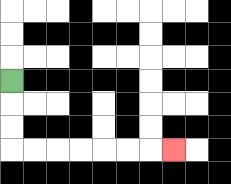{'start': '[0, 3]', 'end': '[7, 6]', 'path_directions': 'D,D,D,R,R,R,R,R,R,R', 'path_coordinates': '[[0, 3], [0, 4], [0, 5], [0, 6], [1, 6], [2, 6], [3, 6], [4, 6], [5, 6], [6, 6], [7, 6]]'}